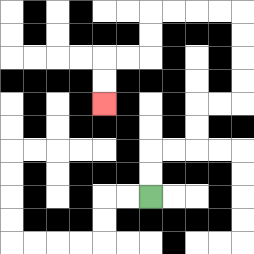{'start': '[6, 8]', 'end': '[4, 4]', 'path_directions': 'U,U,R,R,U,U,R,R,U,U,U,U,L,L,L,L,D,D,L,L,D,D', 'path_coordinates': '[[6, 8], [6, 7], [6, 6], [7, 6], [8, 6], [8, 5], [8, 4], [9, 4], [10, 4], [10, 3], [10, 2], [10, 1], [10, 0], [9, 0], [8, 0], [7, 0], [6, 0], [6, 1], [6, 2], [5, 2], [4, 2], [4, 3], [4, 4]]'}